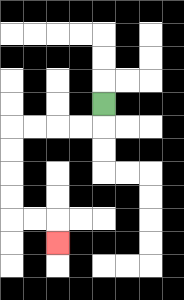{'start': '[4, 4]', 'end': '[2, 10]', 'path_directions': 'D,L,L,L,L,D,D,D,D,R,R,D', 'path_coordinates': '[[4, 4], [4, 5], [3, 5], [2, 5], [1, 5], [0, 5], [0, 6], [0, 7], [0, 8], [0, 9], [1, 9], [2, 9], [2, 10]]'}